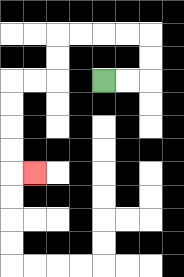{'start': '[4, 3]', 'end': '[1, 7]', 'path_directions': 'R,R,U,U,L,L,L,L,D,D,L,L,D,D,D,D,R', 'path_coordinates': '[[4, 3], [5, 3], [6, 3], [6, 2], [6, 1], [5, 1], [4, 1], [3, 1], [2, 1], [2, 2], [2, 3], [1, 3], [0, 3], [0, 4], [0, 5], [0, 6], [0, 7], [1, 7]]'}